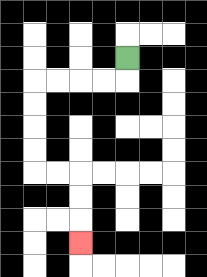{'start': '[5, 2]', 'end': '[3, 10]', 'path_directions': 'D,L,L,L,L,D,D,D,D,R,R,D,D,D', 'path_coordinates': '[[5, 2], [5, 3], [4, 3], [3, 3], [2, 3], [1, 3], [1, 4], [1, 5], [1, 6], [1, 7], [2, 7], [3, 7], [3, 8], [3, 9], [3, 10]]'}